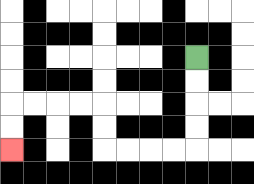{'start': '[8, 2]', 'end': '[0, 6]', 'path_directions': 'D,D,D,D,L,L,L,L,U,U,L,L,L,L,D,D', 'path_coordinates': '[[8, 2], [8, 3], [8, 4], [8, 5], [8, 6], [7, 6], [6, 6], [5, 6], [4, 6], [4, 5], [4, 4], [3, 4], [2, 4], [1, 4], [0, 4], [0, 5], [0, 6]]'}